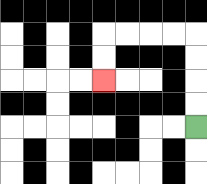{'start': '[8, 5]', 'end': '[4, 3]', 'path_directions': 'U,U,U,U,L,L,L,L,D,D', 'path_coordinates': '[[8, 5], [8, 4], [8, 3], [8, 2], [8, 1], [7, 1], [6, 1], [5, 1], [4, 1], [4, 2], [4, 3]]'}